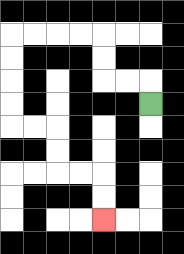{'start': '[6, 4]', 'end': '[4, 9]', 'path_directions': 'U,L,L,U,U,L,L,L,L,D,D,D,D,R,R,D,D,R,R,D,D', 'path_coordinates': '[[6, 4], [6, 3], [5, 3], [4, 3], [4, 2], [4, 1], [3, 1], [2, 1], [1, 1], [0, 1], [0, 2], [0, 3], [0, 4], [0, 5], [1, 5], [2, 5], [2, 6], [2, 7], [3, 7], [4, 7], [4, 8], [4, 9]]'}